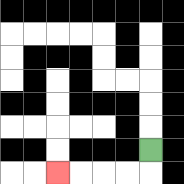{'start': '[6, 6]', 'end': '[2, 7]', 'path_directions': 'D,L,L,L,L', 'path_coordinates': '[[6, 6], [6, 7], [5, 7], [4, 7], [3, 7], [2, 7]]'}